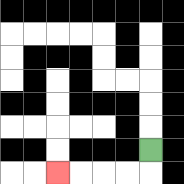{'start': '[6, 6]', 'end': '[2, 7]', 'path_directions': 'D,L,L,L,L', 'path_coordinates': '[[6, 6], [6, 7], [5, 7], [4, 7], [3, 7], [2, 7]]'}